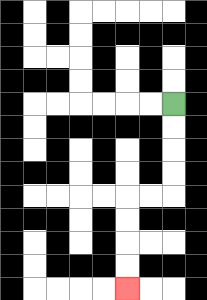{'start': '[7, 4]', 'end': '[5, 12]', 'path_directions': 'D,D,D,D,L,L,D,D,D,D', 'path_coordinates': '[[7, 4], [7, 5], [7, 6], [7, 7], [7, 8], [6, 8], [5, 8], [5, 9], [5, 10], [5, 11], [5, 12]]'}